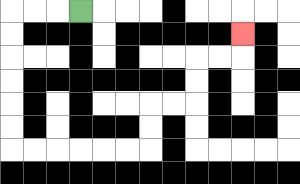{'start': '[3, 0]', 'end': '[10, 1]', 'path_directions': 'L,L,L,D,D,D,D,D,D,R,R,R,R,R,R,U,U,R,R,U,U,R,R,U', 'path_coordinates': '[[3, 0], [2, 0], [1, 0], [0, 0], [0, 1], [0, 2], [0, 3], [0, 4], [0, 5], [0, 6], [1, 6], [2, 6], [3, 6], [4, 6], [5, 6], [6, 6], [6, 5], [6, 4], [7, 4], [8, 4], [8, 3], [8, 2], [9, 2], [10, 2], [10, 1]]'}